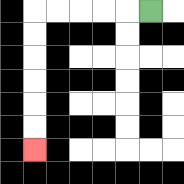{'start': '[6, 0]', 'end': '[1, 6]', 'path_directions': 'L,L,L,L,L,D,D,D,D,D,D', 'path_coordinates': '[[6, 0], [5, 0], [4, 0], [3, 0], [2, 0], [1, 0], [1, 1], [1, 2], [1, 3], [1, 4], [1, 5], [1, 6]]'}